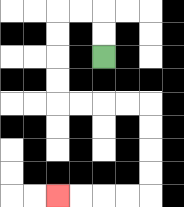{'start': '[4, 2]', 'end': '[2, 8]', 'path_directions': 'U,U,L,L,D,D,D,D,R,R,R,R,D,D,D,D,L,L,L,L', 'path_coordinates': '[[4, 2], [4, 1], [4, 0], [3, 0], [2, 0], [2, 1], [2, 2], [2, 3], [2, 4], [3, 4], [4, 4], [5, 4], [6, 4], [6, 5], [6, 6], [6, 7], [6, 8], [5, 8], [4, 8], [3, 8], [2, 8]]'}